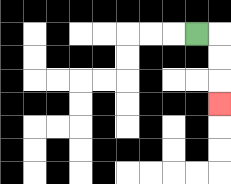{'start': '[8, 1]', 'end': '[9, 4]', 'path_directions': 'R,D,D,D', 'path_coordinates': '[[8, 1], [9, 1], [9, 2], [9, 3], [9, 4]]'}